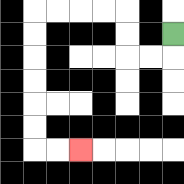{'start': '[7, 1]', 'end': '[3, 6]', 'path_directions': 'D,L,L,U,U,L,L,L,L,D,D,D,D,D,D,R,R', 'path_coordinates': '[[7, 1], [7, 2], [6, 2], [5, 2], [5, 1], [5, 0], [4, 0], [3, 0], [2, 0], [1, 0], [1, 1], [1, 2], [1, 3], [1, 4], [1, 5], [1, 6], [2, 6], [3, 6]]'}